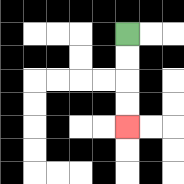{'start': '[5, 1]', 'end': '[5, 5]', 'path_directions': 'D,D,D,D', 'path_coordinates': '[[5, 1], [5, 2], [5, 3], [5, 4], [5, 5]]'}